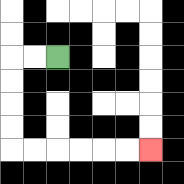{'start': '[2, 2]', 'end': '[6, 6]', 'path_directions': 'L,L,D,D,D,D,R,R,R,R,R,R', 'path_coordinates': '[[2, 2], [1, 2], [0, 2], [0, 3], [0, 4], [0, 5], [0, 6], [1, 6], [2, 6], [3, 6], [4, 6], [5, 6], [6, 6]]'}